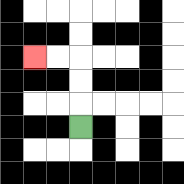{'start': '[3, 5]', 'end': '[1, 2]', 'path_directions': 'U,U,U,L,L', 'path_coordinates': '[[3, 5], [3, 4], [3, 3], [3, 2], [2, 2], [1, 2]]'}